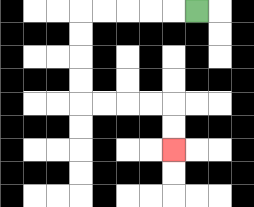{'start': '[8, 0]', 'end': '[7, 6]', 'path_directions': 'L,L,L,L,L,D,D,D,D,R,R,R,R,D,D', 'path_coordinates': '[[8, 0], [7, 0], [6, 0], [5, 0], [4, 0], [3, 0], [3, 1], [3, 2], [3, 3], [3, 4], [4, 4], [5, 4], [6, 4], [7, 4], [7, 5], [7, 6]]'}